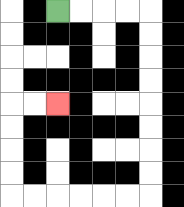{'start': '[2, 0]', 'end': '[2, 4]', 'path_directions': 'R,R,R,R,D,D,D,D,D,D,D,D,L,L,L,L,L,L,U,U,U,U,R,R', 'path_coordinates': '[[2, 0], [3, 0], [4, 0], [5, 0], [6, 0], [6, 1], [6, 2], [6, 3], [6, 4], [6, 5], [6, 6], [6, 7], [6, 8], [5, 8], [4, 8], [3, 8], [2, 8], [1, 8], [0, 8], [0, 7], [0, 6], [0, 5], [0, 4], [1, 4], [2, 4]]'}